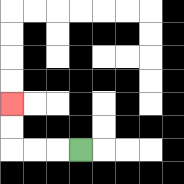{'start': '[3, 6]', 'end': '[0, 4]', 'path_directions': 'L,L,L,U,U', 'path_coordinates': '[[3, 6], [2, 6], [1, 6], [0, 6], [0, 5], [0, 4]]'}